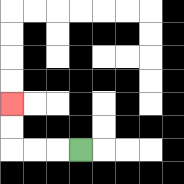{'start': '[3, 6]', 'end': '[0, 4]', 'path_directions': 'L,L,L,U,U', 'path_coordinates': '[[3, 6], [2, 6], [1, 6], [0, 6], [0, 5], [0, 4]]'}